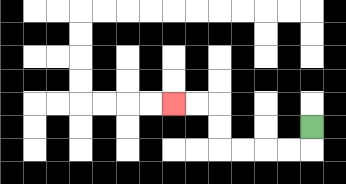{'start': '[13, 5]', 'end': '[7, 4]', 'path_directions': 'D,L,L,L,L,U,U,L,L', 'path_coordinates': '[[13, 5], [13, 6], [12, 6], [11, 6], [10, 6], [9, 6], [9, 5], [9, 4], [8, 4], [7, 4]]'}